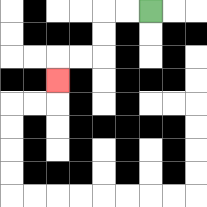{'start': '[6, 0]', 'end': '[2, 3]', 'path_directions': 'L,L,D,D,L,L,D', 'path_coordinates': '[[6, 0], [5, 0], [4, 0], [4, 1], [4, 2], [3, 2], [2, 2], [2, 3]]'}